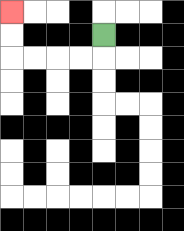{'start': '[4, 1]', 'end': '[0, 0]', 'path_directions': 'D,L,L,L,L,U,U', 'path_coordinates': '[[4, 1], [4, 2], [3, 2], [2, 2], [1, 2], [0, 2], [0, 1], [0, 0]]'}